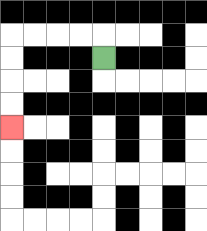{'start': '[4, 2]', 'end': '[0, 5]', 'path_directions': 'U,L,L,L,L,D,D,D,D', 'path_coordinates': '[[4, 2], [4, 1], [3, 1], [2, 1], [1, 1], [0, 1], [0, 2], [0, 3], [0, 4], [0, 5]]'}